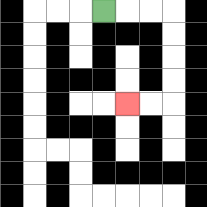{'start': '[4, 0]', 'end': '[5, 4]', 'path_directions': 'R,R,R,D,D,D,D,L,L', 'path_coordinates': '[[4, 0], [5, 0], [6, 0], [7, 0], [7, 1], [7, 2], [7, 3], [7, 4], [6, 4], [5, 4]]'}